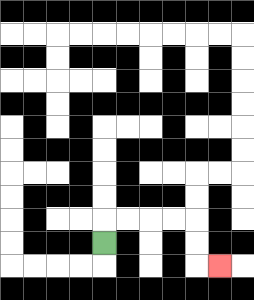{'start': '[4, 10]', 'end': '[9, 11]', 'path_directions': 'U,R,R,R,R,D,D,R', 'path_coordinates': '[[4, 10], [4, 9], [5, 9], [6, 9], [7, 9], [8, 9], [8, 10], [8, 11], [9, 11]]'}